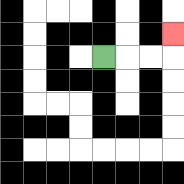{'start': '[4, 2]', 'end': '[7, 1]', 'path_directions': 'R,R,R,U', 'path_coordinates': '[[4, 2], [5, 2], [6, 2], [7, 2], [7, 1]]'}